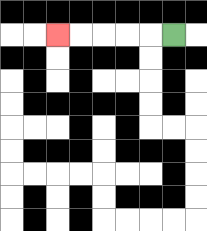{'start': '[7, 1]', 'end': '[2, 1]', 'path_directions': 'L,L,L,L,L', 'path_coordinates': '[[7, 1], [6, 1], [5, 1], [4, 1], [3, 1], [2, 1]]'}